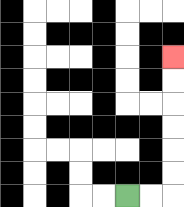{'start': '[5, 8]', 'end': '[7, 2]', 'path_directions': 'R,R,U,U,U,U,U,U', 'path_coordinates': '[[5, 8], [6, 8], [7, 8], [7, 7], [7, 6], [7, 5], [7, 4], [7, 3], [7, 2]]'}